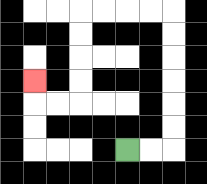{'start': '[5, 6]', 'end': '[1, 3]', 'path_directions': 'R,R,U,U,U,U,U,U,L,L,L,L,D,D,D,D,L,L,U', 'path_coordinates': '[[5, 6], [6, 6], [7, 6], [7, 5], [7, 4], [7, 3], [7, 2], [7, 1], [7, 0], [6, 0], [5, 0], [4, 0], [3, 0], [3, 1], [3, 2], [3, 3], [3, 4], [2, 4], [1, 4], [1, 3]]'}